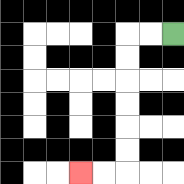{'start': '[7, 1]', 'end': '[3, 7]', 'path_directions': 'L,L,D,D,D,D,D,D,L,L', 'path_coordinates': '[[7, 1], [6, 1], [5, 1], [5, 2], [5, 3], [5, 4], [5, 5], [5, 6], [5, 7], [4, 7], [3, 7]]'}